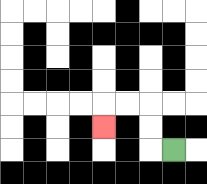{'start': '[7, 6]', 'end': '[4, 5]', 'path_directions': 'L,U,U,L,L,D', 'path_coordinates': '[[7, 6], [6, 6], [6, 5], [6, 4], [5, 4], [4, 4], [4, 5]]'}